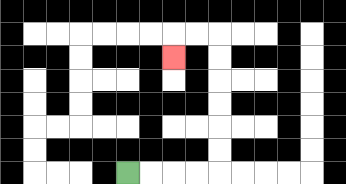{'start': '[5, 7]', 'end': '[7, 2]', 'path_directions': 'R,R,R,R,U,U,U,U,U,U,L,L,D', 'path_coordinates': '[[5, 7], [6, 7], [7, 7], [8, 7], [9, 7], [9, 6], [9, 5], [9, 4], [9, 3], [9, 2], [9, 1], [8, 1], [7, 1], [7, 2]]'}